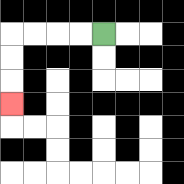{'start': '[4, 1]', 'end': '[0, 4]', 'path_directions': 'L,L,L,L,D,D,D', 'path_coordinates': '[[4, 1], [3, 1], [2, 1], [1, 1], [0, 1], [0, 2], [0, 3], [0, 4]]'}